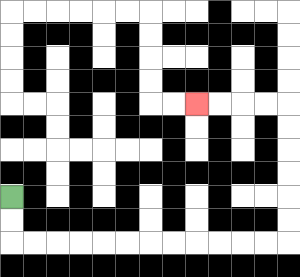{'start': '[0, 8]', 'end': '[8, 4]', 'path_directions': 'D,D,R,R,R,R,R,R,R,R,R,R,R,R,U,U,U,U,U,U,L,L,L,L', 'path_coordinates': '[[0, 8], [0, 9], [0, 10], [1, 10], [2, 10], [3, 10], [4, 10], [5, 10], [6, 10], [7, 10], [8, 10], [9, 10], [10, 10], [11, 10], [12, 10], [12, 9], [12, 8], [12, 7], [12, 6], [12, 5], [12, 4], [11, 4], [10, 4], [9, 4], [8, 4]]'}